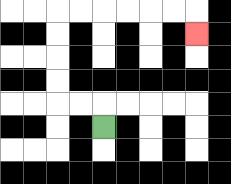{'start': '[4, 5]', 'end': '[8, 1]', 'path_directions': 'U,L,L,U,U,U,U,R,R,R,R,R,R,D', 'path_coordinates': '[[4, 5], [4, 4], [3, 4], [2, 4], [2, 3], [2, 2], [2, 1], [2, 0], [3, 0], [4, 0], [5, 0], [6, 0], [7, 0], [8, 0], [8, 1]]'}